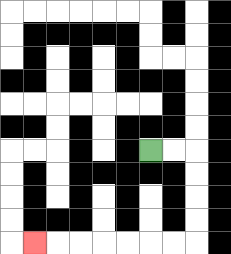{'start': '[6, 6]', 'end': '[1, 10]', 'path_directions': 'R,R,D,D,D,D,L,L,L,L,L,L,L', 'path_coordinates': '[[6, 6], [7, 6], [8, 6], [8, 7], [8, 8], [8, 9], [8, 10], [7, 10], [6, 10], [5, 10], [4, 10], [3, 10], [2, 10], [1, 10]]'}